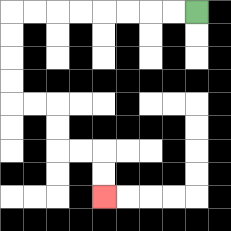{'start': '[8, 0]', 'end': '[4, 8]', 'path_directions': 'L,L,L,L,L,L,L,L,D,D,D,D,R,R,D,D,R,R,D,D', 'path_coordinates': '[[8, 0], [7, 0], [6, 0], [5, 0], [4, 0], [3, 0], [2, 0], [1, 0], [0, 0], [0, 1], [0, 2], [0, 3], [0, 4], [1, 4], [2, 4], [2, 5], [2, 6], [3, 6], [4, 6], [4, 7], [4, 8]]'}